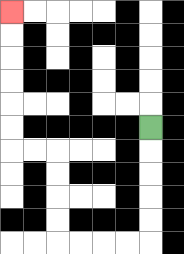{'start': '[6, 5]', 'end': '[0, 0]', 'path_directions': 'D,D,D,D,D,L,L,L,L,U,U,U,U,L,L,U,U,U,U,U,U', 'path_coordinates': '[[6, 5], [6, 6], [6, 7], [6, 8], [6, 9], [6, 10], [5, 10], [4, 10], [3, 10], [2, 10], [2, 9], [2, 8], [2, 7], [2, 6], [1, 6], [0, 6], [0, 5], [0, 4], [0, 3], [0, 2], [0, 1], [0, 0]]'}